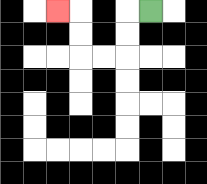{'start': '[6, 0]', 'end': '[2, 0]', 'path_directions': 'L,D,D,L,L,U,U,L', 'path_coordinates': '[[6, 0], [5, 0], [5, 1], [5, 2], [4, 2], [3, 2], [3, 1], [3, 0], [2, 0]]'}